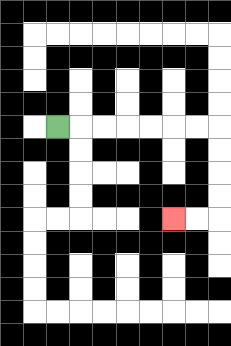{'start': '[2, 5]', 'end': '[7, 9]', 'path_directions': 'R,R,R,R,R,R,R,D,D,D,D,L,L', 'path_coordinates': '[[2, 5], [3, 5], [4, 5], [5, 5], [6, 5], [7, 5], [8, 5], [9, 5], [9, 6], [9, 7], [9, 8], [9, 9], [8, 9], [7, 9]]'}